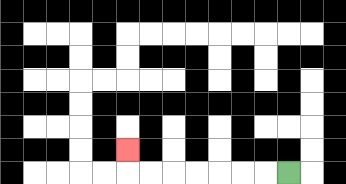{'start': '[12, 7]', 'end': '[5, 6]', 'path_directions': 'L,L,L,L,L,L,L,U', 'path_coordinates': '[[12, 7], [11, 7], [10, 7], [9, 7], [8, 7], [7, 7], [6, 7], [5, 7], [5, 6]]'}